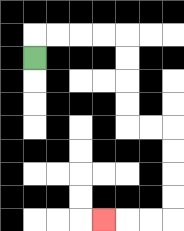{'start': '[1, 2]', 'end': '[4, 9]', 'path_directions': 'U,R,R,R,R,D,D,D,D,R,R,D,D,D,D,L,L,L', 'path_coordinates': '[[1, 2], [1, 1], [2, 1], [3, 1], [4, 1], [5, 1], [5, 2], [5, 3], [5, 4], [5, 5], [6, 5], [7, 5], [7, 6], [7, 7], [7, 8], [7, 9], [6, 9], [5, 9], [4, 9]]'}